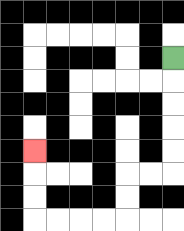{'start': '[7, 2]', 'end': '[1, 6]', 'path_directions': 'D,D,D,D,D,L,L,D,D,L,L,L,L,U,U,U', 'path_coordinates': '[[7, 2], [7, 3], [7, 4], [7, 5], [7, 6], [7, 7], [6, 7], [5, 7], [5, 8], [5, 9], [4, 9], [3, 9], [2, 9], [1, 9], [1, 8], [1, 7], [1, 6]]'}